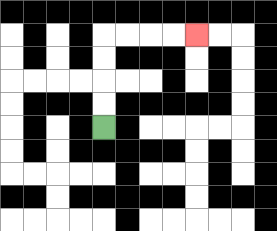{'start': '[4, 5]', 'end': '[8, 1]', 'path_directions': 'U,U,U,U,R,R,R,R', 'path_coordinates': '[[4, 5], [4, 4], [4, 3], [4, 2], [4, 1], [5, 1], [6, 1], [7, 1], [8, 1]]'}